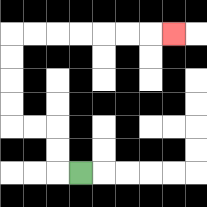{'start': '[3, 7]', 'end': '[7, 1]', 'path_directions': 'L,U,U,L,L,U,U,U,U,R,R,R,R,R,R,R', 'path_coordinates': '[[3, 7], [2, 7], [2, 6], [2, 5], [1, 5], [0, 5], [0, 4], [0, 3], [0, 2], [0, 1], [1, 1], [2, 1], [3, 1], [4, 1], [5, 1], [6, 1], [7, 1]]'}